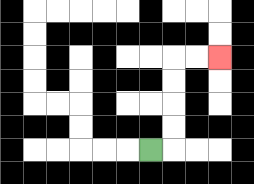{'start': '[6, 6]', 'end': '[9, 2]', 'path_directions': 'R,U,U,U,U,R,R', 'path_coordinates': '[[6, 6], [7, 6], [7, 5], [7, 4], [7, 3], [7, 2], [8, 2], [9, 2]]'}